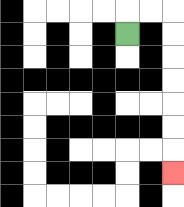{'start': '[5, 1]', 'end': '[7, 7]', 'path_directions': 'U,R,R,D,D,D,D,D,D,D', 'path_coordinates': '[[5, 1], [5, 0], [6, 0], [7, 0], [7, 1], [7, 2], [7, 3], [7, 4], [7, 5], [7, 6], [7, 7]]'}